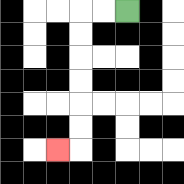{'start': '[5, 0]', 'end': '[2, 6]', 'path_directions': 'L,L,D,D,D,D,D,D,L', 'path_coordinates': '[[5, 0], [4, 0], [3, 0], [3, 1], [3, 2], [3, 3], [3, 4], [3, 5], [3, 6], [2, 6]]'}